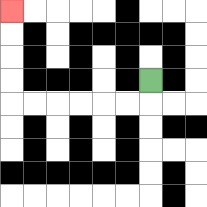{'start': '[6, 3]', 'end': '[0, 0]', 'path_directions': 'D,L,L,L,L,L,L,U,U,U,U', 'path_coordinates': '[[6, 3], [6, 4], [5, 4], [4, 4], [3, 4], [2, 4], [1, 4], [0, 4], [0, 3], [0, 2], [0, 1], [0, 0]]'}